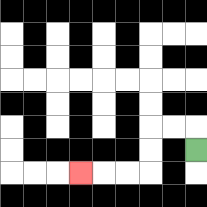{'start': '[8, 6]', 'end': '[3, 7]', 'path_directions': 'U,L,L,D,D,L,L,L', 'path_coordinates': '[[8, 6], [8, 5], [7, 5], [6, 5], [6, 6], [6, 7], [5, 7], [4, 7], [3, 7]]'}